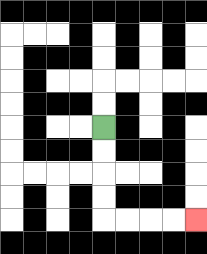{'start': '[4, 5]', 'end': '[8, 9]', 'path_directions': 'D,D,D,D,R,R,R,R', 'path_coordinates': '[[4, 5], [4, 6], [4, 7], [4, 8], [4, 9], [5, 9], [6, 9], [7, 9], [8, 9]]'}